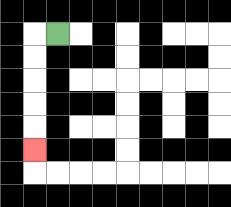{'start': '[2, 1]', 'end': '[1, 6]', 'path_directions': 'L,D,D,D,D,D', 'path_coordinates': '[[2, 1], [1, 1], [1, 2], [1, 3], [1, 4], [1, 5], [1, 6]]'}